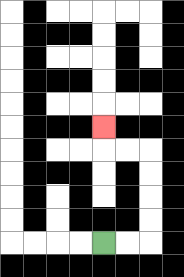{'start': '[4, 10]', 'end': '[4, 5]', 'path_directions': 'R,R,U,U,U,U,L,L,U', 'path_coordinates': '[[4, 10], [5, 10], [6, 10], [6, 9], [6, 8], [6, 7], [6, 6], [5, 6], [4, 6], [4, 5]]'}